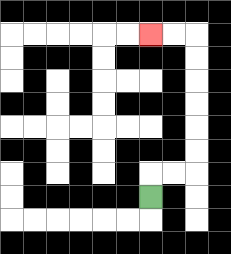{'start': '[6, 8]', 'end': '[6, 1]', 'path_directions': 'U,R,R,U,U,U,U,U,U,L,L', 'path_coordinates': '[[6, 8], [6, 7], [7, 7], [8, 7], [8, 6], [8, 5], [8, 4], [8, 3], [8, 2], [8, 1], [7, 1], [6, 1]]'}